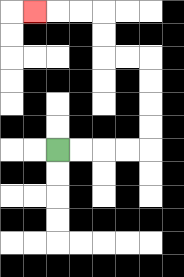{'start': '[2, 6]', 'end': '[1, 0]', 'path_directions': 'R,R,R,R,U,U,U,U,L,L,U,U,L,L,L', 'path_coordinates': '[[2, 6], [3, 6], [4, 6], [5, 6], [6, 6], [6, 5], [6, 4], [6, 3], [6, 2], [5, 2], [4, 2], [4, 1], [4, 0], [3, 0], [2, 0], [1, 0]]'}